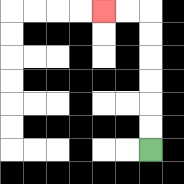{'start': '[6, 6]', 'end': '[4, 0]', 'path_directions': 'U,U,U,U,U,U,L,L', 'path_coordinates': '[[6, 6], [6, 5], [6, 4], [6, 3], [6, 2], [6, 1], [6, 0], [5, 0], [4, 0]]'}